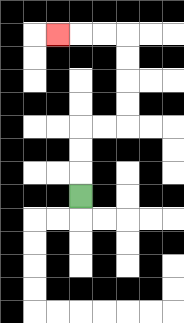{'start': '[3, 8]', 'end': '[2, 1]', 'path_directions': 'U,U,U,R,R,U,U,U,U,L,L,L', 'path_coordinates': '[[3, 8], [3, 7], [3, 6], [3, 5], [4, 5], [5, 5], [5, 4], [5, 3], [5, 2], [5, 1], [4, 1], [3, 1], [2, 1]]'}